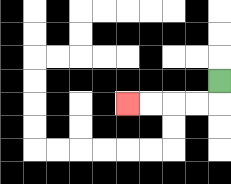{'start': '[9, 3]', 'end': '[5, 4]', 'path_directions': 'D,L,L,L,L', 'path_coordinates': '[[9, 3], [9, 4], [8, 4], [7, 4], [6, 4], [5, 4]]'}